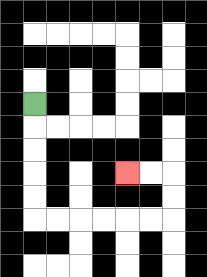{'start': '[1, 4]', 'end': '[5, 7]', 'path_directions': 'D,D,D,D,D,R,R,R,R,R,R,U,U,L,L', 'path_coordinates': '[[1, 4], [1, 5], [1, 6], [1, 7], [1, 8], [1, 9], [2, 9], [3, 9], [4, 9], [5, 9], [6, 9], [7, 9], [7, 8], [7, 7], [6, 7], [5, 7]]'}